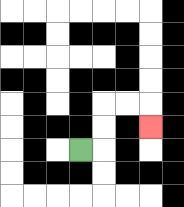{'start': '[3, 6]', 'end': '[6, 5]', 'path_directions': 'R,U,U,R,R,D', 'path_coordinates': '[[3, 6], [4, 6], [4, 5], [4, 4], [5, 4], [6, 4], [6, 5]]'}